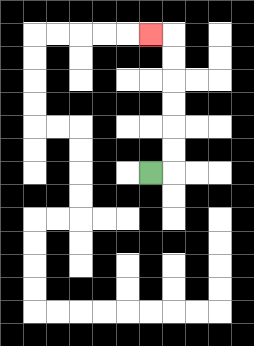{'start': '[6, 7]', 'end': '[6, 1]', 'path_directions': 'R,U,U,U,U,U,U,L', 'path_coordinates': '[[6, 7], [7, 7], [7, 6], [7, 5], [7, 4], [7, 3], [7, 2], [7, 1], [6, 1]]'}